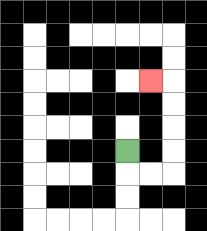{'start': '[5, 6]', 'end': '[6, 3]', 'path_directions': 'D,R,R,U,U,U,U,L', 'path_coordinates': '[[5, 6], [5, 7], [6, 7], [7, 7], [7, 6], [7, 5], [7, 4], [7, 3], [6, 3]]'}